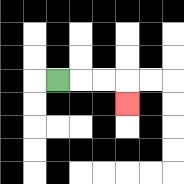{'start': '[2, 3]', 'end': '[5, 4]', 'path_directions': 'R,R,R,D', 'path_coordinates': '[[2, 3], [3, 3], [4, 3], [5, 3], [5, 4]]'}